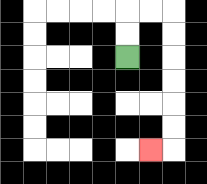{'start': '[5, 2]', 'end': '[6, 6]', 'path_directions': 'U,U,R,R,D,D,D,D,D,D,L', 'path_coordinates': '[[5, 2], [5, 1], [5, 0], [6, 0], [7, 0], [7, 1], [7, 2], [7, 3], [7, 4], [7, 5], [7, 6], [6, 6]]'}